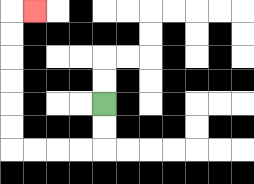{'start': '[4, 4]', 'end': '[1, 0]', 'path_directions': 'D,D,L,L,L,L,U,U,U,U,U,U,R', 'path_coordinates': '[[4, 4], [4, 5], [4, 6], [3, 6], [2, 6], [1, 6], [0, 6], [0, 5], [0, 4], [0, 3], [0, 2], [0, 1], [0, 0], [1, 0]]'}